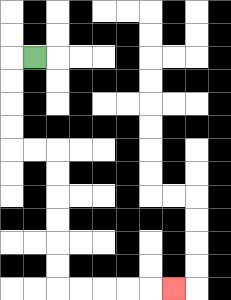{'start': '[1, 2]', 'end': '[7, 12]', 'path_directions': 'L,D,D,D,D,R,R,D,D,D,D,D,D,R,R,R,R,R', 'path_coordinates': '[[1, 2], [0, 2], [0, 3], [0, 4], [0, 5], [0, 6], [1, 6], [2, 6], [2, 7], [2, 8], [2, 9], [2, 10], [2, 11], [2, 12], [3, 12], [4, 12], [5, 12], [6, 12], [7, 12]]'}